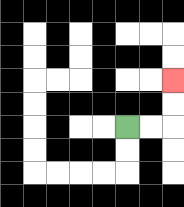{'start': '[5, 5]', 'end': '[7, 3]', 'path_directions': 'R,R,U,U', 'path_coordinates': '[[5, 5], [6, 5], [7, 5], [7, 4], [7, 3]]'}